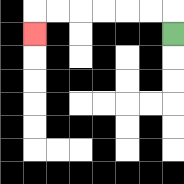{'start': '[7, 1]', 'end': '[1, 1]', 'path_directions': 'U,L,L,L,L,L,L,D', 'path_coordinates': '[[7, 1], [7, 0], [6, 0], [5, 0], [4, 0], [3, 0], [2, 0], [1, 0], [1, 1]]'}